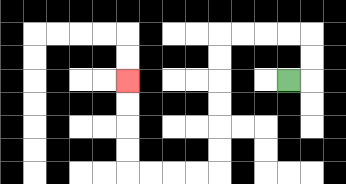{'start': '[12, 3]', 'end': '[5, 3]', 'path_directions': 'R,U,U,L,L,L,L,D,D,D,D,D,D,L,L,L,L,U,U,U,U', 'path_coordinates': '[[12, 3], [13, 3], [13, 2], [13, 1], [12, 1], [11, 1], [10, 1], [9, 1], [9, 2], [9, 3], [9, 4], [9, 5], [9, 6], [9, 7], [8, 7], [7, 7], [6, 7], [5, 7], [5, 6], [5, 5], [5, 4], [5, 3]]'}